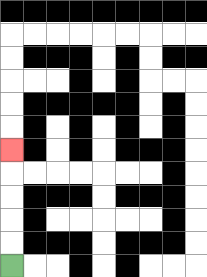{'start': '[0, 11]', 'end': '[0, 6]', 'path_directions': 'U,U,U,U,U', 'path_coordinates': '[[0, 11], [0, 10], [0, 9], [0, 8], [0, 7], [0, 6]]'}